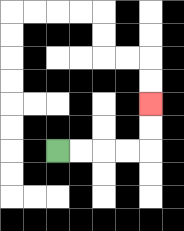{'start': '[2, 6]', 'end': '[6, 4]', 'path_directions': 'R,R,R,R,U,U', 'path_coordinates': '[[2, 6], [3, 6], [4, 6], [5, 6], [6, 6], [6, 5], [6, 4]]'}